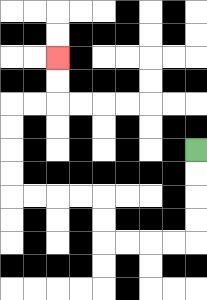{'start': '[8, 6]', 'end': '[2, 2]', 'path_directions': 'D,D,D,D,L,L,L,L,U,U,L,L,L,L,U,U,U,U,R,R,U,U', 'path_coordinates': '[[8, 6], [8, 7], [8, 8], [8, 9], [8, 10], [7, 10], [6, 10], [5, 10], [4, 10], [4, 9], [4, 8], [3, 8], [2, 8], [1, 8], [0, 8], [0, 7], [0, 6], [0, 5], [0, 4], [1, 4], [2, 4], [2, 3], [2, 2]]'}